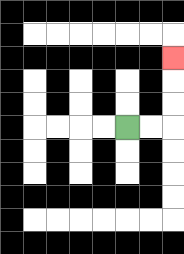{'start': '[5, 5]', 'end': '[7, 2]', 'path_directions': 'R,R,U,U,U', 'path_coordinates': '[[5, 5], [6, 5], [7, 5], [7, 4], [7, 3], [7, 2]]'}